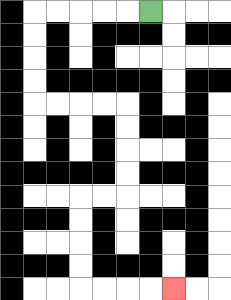{'start': '[6, 0]', 'end': '[7, 12]', 'path_directions': 'L,L,L,L,L,D,D,D,D,R,R,R,R,D,D,D,D,L,L,D,D,D,D,R,R,R,R', 'path_coordinates': '[[6, 0], [5, 0], [4, 0], [3, 0], [2, 0], [1, 0], [1, 1], [1, 2], [1, 3], [1, 4], [2, 4], [3, 4], [4, 4], [5, 4], [5, 5], [5, 6], [5, 7], [5, 8], [4, 8], [3, 8], [3, 9], [3, 10], [3, 11], [3, 12], [4, 12], [5, 12], [6, 12], [7, 12]]'}